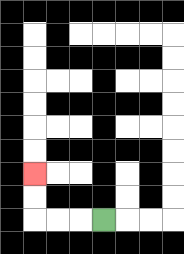{'start': '[4, 9]', 'end': '[1, 7]', 'path_directions': 'L,L,L,U,U', 'path_coordinates': '[[4, 9], [3, 9], [2, 9], [1, 9], [1, 8], [1, 7]]'}